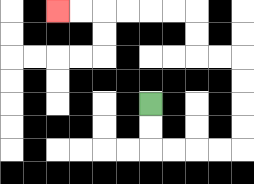{'start': '[6, 4]', 'end': '[2, 0]', 'path_directions': 'D,D,R,R,R,R,U,U,U,U,L,L,U,U,L,L,L,L,L,L', 'path_coordinates': '[[6, 4], [6, 5], [6, 6], [7, 6], [8, 6], [9, 6], [10, 6], [10, 5], [10, 4], [10, 3], [10, 2], [9, 2], [8, 2], [8, 1], [8, 0], [7, 0], [6, 0], [5, 0], [4, 0], [3, 0], [2, 0]]'}